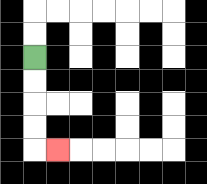{'start': '[1, 2]', 'end': '[2, 6]', 'path_directions': 'D,D,D,D,R', 'path_coordinates': '[[1, 2], [1, 3], [1, 4], [1, 5], [1, 6], [2, 6]]'}